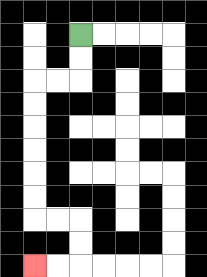{'start': '[3, 1]', 'end': '[1, 11]', 'path_directions': 'D,D,L,L,D,D,D,D,D,D,R,R,D,D,L,L', 'path_coordinates': '[[3, 1], [3, 2], [3, 3], [2, 3], [1, 3], [1, 4], [1, 5], [1, 6], [1, 7], [1, 8], [1, 9], [2, 9], [3, 9], [3, 10], [3, 11], [2, 11], [1, 11]]'}